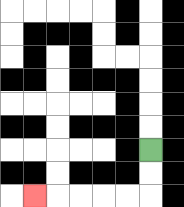{'start': '[6, 6]', 'end': '[1, 8]', 'path_directions': 'D,D,L,L,L,L,L', 'path_coordinates': '[[6, 6], [6, 7], [6, 8], [5, 8], [4, 8], [3, 8], [2, 8], [1, 8]]'}